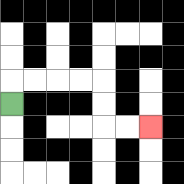{'start': '[0, 4]', 'end': '[6, 5]', 'path_directions': 'U,R,R,R,R,D,D,R,R', 'path_coordinates': '[[0, 4], [0, 3], [1, 3], [2, 3], [3, 3], [4, 3], [4, 4], [4, 5], [5, 5], [6, 5]]'}